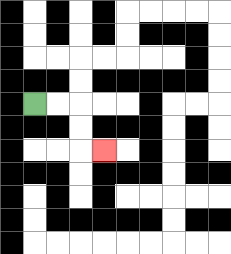{'start': '[1, 4]', 'end': '[4, 6]', 'path_directions': 'R,R,D,D,R', 'path_coordinates': '[[1, 4], [2, 4], [3, 4], [3, 5], [3, 6], [4, 6]]'}